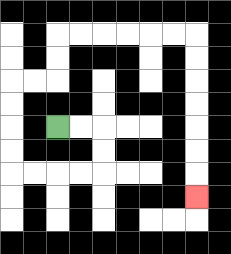{'start': '[2, 5]', 'end': '[8, 8]', 'path_directions': 'R,R,D,D,L,L,L,L,U,U,U,U,R,R,U,U,R,R,R,R,R,R,D,D,D,D,D,D,D', 'path_coordinates': '[[2, 5], [3, 5], [4, 5], [4, 6], [4, 7], [3, 7], [2, 7], [1, 7], [0, 7], [0, 6], [0, 5], [0, 4], [0, 3], [1, 3], [2, 3], [2, 2], [2, 1], [3, 1], [4, 1], [5, 1], [6, 1], [7, 1], [8, 1], [8, 2], [8, 3], [8, 4], [8, 5], [8, 6], [8, 7], [8, 8]]'}